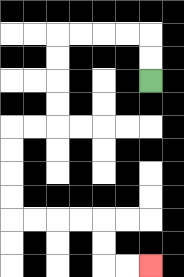{'start': '[6, 3]', 'end': '[6, 11]', 'path_directions': 'U,U,L,L,L,L,D,D,D,D,L,L,D,D,D,D,R,R,R,R,D,D,R,R', 'path_coordinates': '[[6, 3], [6, 2], [6, 1], [5, 1], [4, 1], [3, 1], [2, 1], [2, 2], [2, 3], [2, 4], [2, 5], [1, 5], [0, 5], [0, 6], [0, 7], [0, 8], [0, 9], [1, 9], [2, 9], [3, 9], [4, 9], [4, 10], [4, 11], [5, 11], [6, 11]]'}